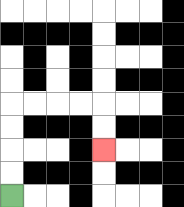{'start': '[0, 8]', 'end': '[4, 6]', 'path_directions': 'U,U,U,U,R,R,R,R,D,D', 'path_coordinates': '[[0, 8], [0, 7], [0, 6], [0, 5], [0, 4], [1, 4], [2, 4], [3, 4], [4, 4], [4, 5], [4, 6]]'}